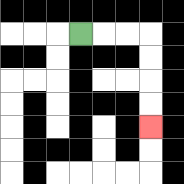{'start': '[3, 1]', 'end': '[6, 5]', 'path_directions': 'R,R,R,D,D,D,D', 'path_coordinates': '[[3, 1], [4, 1], [5, 1], [6, 1], [6, 2], [6, 3], [6, 4], [6, 5]]'}